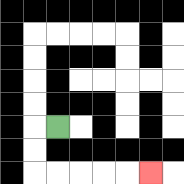{'start': '[2, 5]', 'end': '[6, 7]', 'path_directions': 'L,D,D,R,R,R,R,R', 'path_coordinates': '[[2, 5], [1, 5], [1, 6], [1, 7], [2, 7], [3, 7], [4, 7], [5, 7], [6, 7]]'}